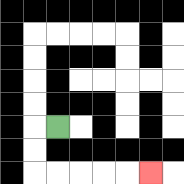{'start': '[2, 5]', 'end': '[6, 7]', 'path_directions': 'L,D,D,R,R,R,R,R', 'path_coordinates': '[[2, 5], [1, 5], [1, 6], [1, 7], [2, 7], [3, 7], [4, 7], [5, 7], [6, 7]]'}